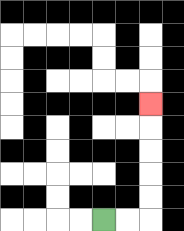{'start': '[4, 9]', 'end': '[6, 4]', 'path_directions': 'R,R,U,U,U,U,U', 'path_coordinates': '[[4, 9], [5, 9], [6, 9], [6, 8], [6, 7], [6, 6], [6, 5], [6, 4]]'}